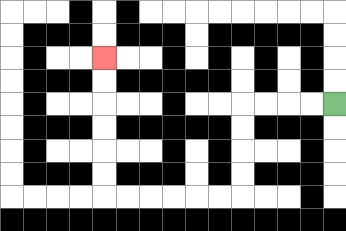{'start': '[14, 4]', 'end': '[4, 2]', 'path_directions': 'L,L,L,L,D,D,D,D,L,L,L,L,L,L,U,U,U,U,U,U', 'path_coordinates': '[[14, 4], [13, 4], [12, 4], [11, 4], [10, 4], [10, 5], [10, 6], [10, 7], [10, 8], [9, 8], [8, 8], [7, 8], [6, 8], [5, 8], [4, 8], [4, 7], [4, 6], [4, 5], [4, 4], [4, 3], [4, 2]]'}